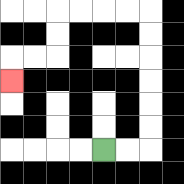{'start': '[4, 6]', 'end': '[0, 3]', 'path_directions': 'R,R,U,U,U,U,U,U,L,L,L,L,D,D,L,L,D', 'path_coordinates': '[[4, 6], [5, 6], [6, 6], [6, 5], [6, 4], [6, 3], [6, 2], [6, 1], [6, 0], [5, 0], [4, 0], [3, 0], [2, 0], [2, 1], [2, 2], [1, 2], [0, 2], [0, 3]]'}